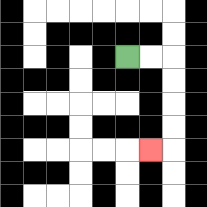{'start': '[5, 2]', 'end': '[6, 6]', 'path_directions': 'R,R,D,D,D,D,L', 'path_coordinates': '[[5, 2], [6, 2], [7, 2], [7, 3], [7, 4], [7, 5], [7, 6], [6, 6]]'}